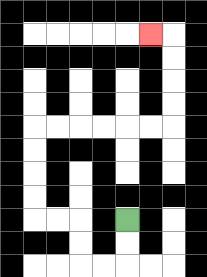{'start': '[5, 9]', 'end': '[6, 1]', 'path_directions': 'D,D,L,L,U,U,L,L,U,U,U,U,R,R,R,R,R,R,U,U,U,U,L', 'path_coordinates': '[[5, 9], [5, 10], [5, 11], [4, 11], [3, 11], [3, 10], [3, 9], [2, 9], [1, 9], [1, 8], [1, 7], [1, 6], [1, 5], [2, 5], [3, 5], [4, 5], [5, 5], [6, 5], [7, 5], [7, 4], [7, 3], [7, 2], [7, 1], [6, 1]]'}